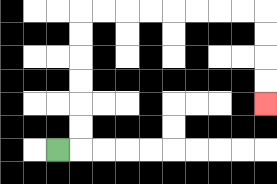{'start': '[2, 6]', 'end': '[11, 4]', 'path_directions': 'R,U,U,U,U,U,U,R,R,R,R,R,R,R,R,D,D,D,D', 'path_coordinates': '[[2, 6], [3, 6], [3, 5], [3, 4], [3, 3], [3, 2], [3, 1], [3, 0], [4, 0], [5, 0], [6, 0], [7, 0], [8, 0], [9, 0], [10, 0], [11, 0], [11, 1], [11, 2], [11, 3], [11, 4]]'}